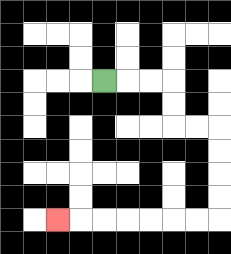{'start': '[4, 3]', 'end': '[2, 9]', 'path_directions': 'R,R,R,D,D,R,R,D,D,D,D,L,L,L,L,L,L,L', 'path_coordinates': '[[4, 3], [5, 3], [6, 3], [7, 3], [7, 4], [7, 5], [8, 5], [9, 5], [9, 6], [9, 7], [9, 8], [9, 9], [8, 9], [7, 9], [6, 9], [5, 9], [4, 9], [3, 9], [2, 9]]'}